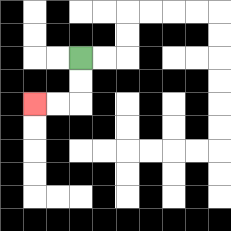{'start': '[3, 2]', 'end': '[1, 4]', 'path_directions': 'D,D,L,L', 'path_coordinates': '[[3, 2], [3, 3], [3, 4], [2, 4], [1, 4]]'}